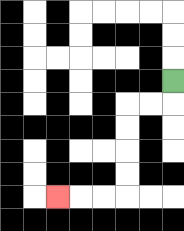{'start': '[7, 3]', 'end': '[2, 8]', 'path_directions': 'D,L,L,D,D,D,D,L,L,L', 'path_coordinates': '[[7, 3], [7, 4], [6, 4], [5, 4], [5, 5], [5, 6], [5, 7], [5, 8], [4, 8], [3, 8], [2, 8]]'}